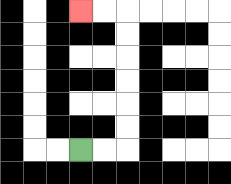{'start': '[3, 6]', 'end': '[3, 0]', 'path_directions': 'R,R,U,U,U,U,U,U,L,L', 'path_coordinates': '[[3, 6], [4, 6], [5, 6], [5, 5], [5, 4], [5, 3], [5, 2], [5, 1], [5, 0], [4, 0], [3, 0]]'}